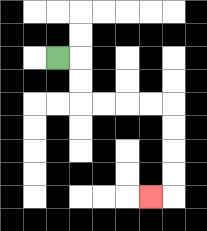{'start': '[2, 2]', 'end': '[6, 8]', 'path_directions': 'R,D,D,R,R,R,R,D,D,D,D,L', 'path_coordinates': '[[2, 2], [3, 2], [3, 3], [3, 4], [4, 4], [5, 4], [6, 4], [7, 4], [7, 5], [7, 6], [7, 7], [7, 8], [6, 8]]'}